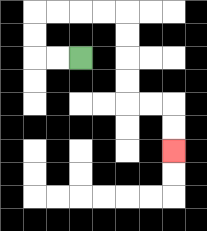{'start': '[3, 2]', 'end': '[7, 6]', 'path_directions': 'L,L,U,U,R,R,R,R,D,D,D,D,R,R,D,D', 'path_coordinates': '[[3, 2], [2, 2], [1, 2], [1, 1], [1, 0], [2, 0], [3, 0], [4, 0], [5, 0], [5, 1], [5, 2], [5, 3], [5, 4], [6, 4], [7, 4], [7, 5], [7, 6]]'}